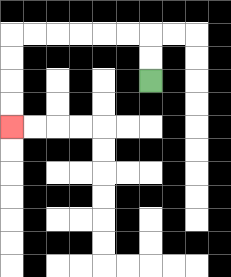{'start': '[6, 3]', 'end': '[0, 5]', 'path_directions': 'U,U,L,L,L,L,L,L,D,D,D,D', 'path_coordinates': '[[6, 3], [6, 2], [6, 1], [5, 1], [4, 1], [3, 1], [2, 1], [1, 1], [0, 1], [0, 2], [0, 3], [0, 4], [0, 5]]'}